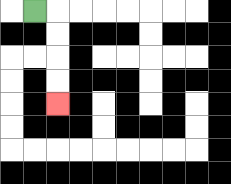{'start': '[1, 0]', 'end': '[2, 4]', 'path_directions': 'R,D,D,D,D', 'path_coordinates': '[[1, 0], [2, 0], [2, 1], [2, 2], [2, 3], [2, 4]]'}